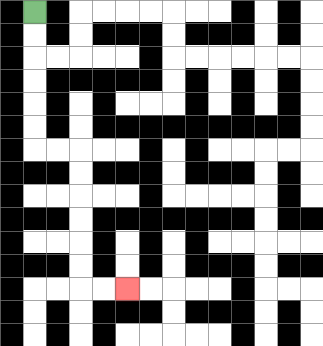{'start': '[1, 0]', 'end': '[5, 12]', 'path_directions': 'D,D,D,D,D,D,R,R,D,D,D,D,D,D,R,R', 'path_coordinates': '[[1, 0], [1, 1], [1, 2], [1, 3], [1, 4], [1, 5], [1, 6], [2, 6], [3, 6], [3, 7], [3, 8], [3, 9], [3, 10], [3, 11], [3, 12], [4, 12], [5, 12]]'}